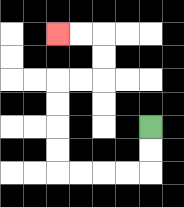{'start': '[6, 5]', 'end': '[2, 1]', 'path_directions': 'D,D,L,L,L,L,U,U,U,U,R,R,U,U,L,L', 'path_coordinates': '[[6, 5], [6, 6], [6, 7], [5, 7], [4, 7], [3, 7], [2, 7], [2, 6], [2, 5], [2, 4], [2, 3], [3, 3], [4, 3], [4, 2], [4, 1], [3, 1], [2, 1]]'}